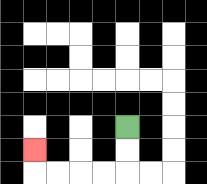{'start': '[5, 5]', 'end': '[1, 6]', 'path_directions': 'D,D,L,L,L,L,U', 'path_coordinates': '[[5, 5], [5, 6], [5, 7], [4, 7], [3, 7], [2, 7], [1, 7], [1, 6]]'}